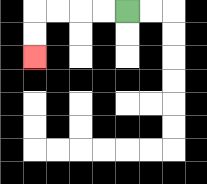{'start': '[5, 0]', 'end': '[1, 2]', 'path_directions': 'L,L,L,L,D,D', 'path_coordinates': '[[5, 0], [4, 0], [3, 0], [2, 0], [1, 0], [1, 1], [1, 2]]'}